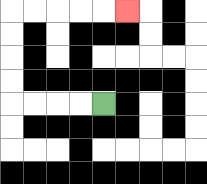{'start': '[4, 4]', 'end': '[5, 0]', 'path_directions': 'L,L,L,L,U,U,U,U,R,R,R,R,R', 'path_coordinates': '[[4, 4], [3, 4], [2, 4], [1, 4], [0, 4], [0, 3], [0, 2], [0, 1], [0, 0], [1, 0], [2, 0], [3, 0], [4, 0], [5, 0]]'}